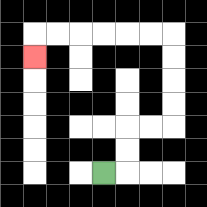{'start': '[4, 7]', 'end': '[1, 2]', 'path_directions': 'R,U,U,R,R,U,U,U,U,L,L,L,L,L,L,D', 'path_coordinates': '[[4, 7], [5, 7], [5, 6], [5, 5], [6, 5], [7, 5], [7, 4], [7, 3], [7, 2], [7, 1], [6, 1], [5, 1], [4, 1], [3, 1], [2, 1], [1, 1], [1, 2]]'}